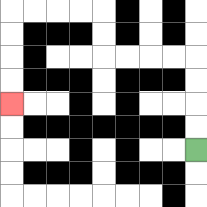{'start': '[8, 6]', 'end': '[0, 4]', 'path_directions': 'U,U,U,U,L,L,L,L,U,U,L,L,L,L,D,D,D,D', 'path_coordinates': '[[8, 6], [8, 5], [8, 4], [8, 3], [8, 2], [7, 2], [6, 2], [5, 2], [4, 2], [4, 1], [4, 0], [3, 0], [2, 0], [1, 0], [0, 0], [0, 1], [0, 2], [0, 3], [0, 4]]'}